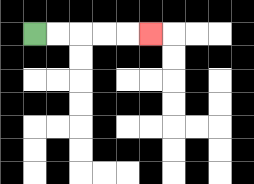{'start': '[1, 1]', 'end': '[6, 1]', 'path_directions': 'R,R,R,R,R', 'path_coordinates': '[[1, 1], [2, 1], [3, 1], [4, 1], [5, 1], [6, 1]]'}